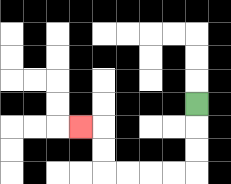{'start': '[8, 4]', 'end': '[3, 5]', 'path_directions': 'D,D,D,L,L,L,L,U,U,L', 'path_coordinates': '[[8, 4], [8, 5], [8, 6], [8, 7], [7, 7], [6, 7], [5, 7], [4, 7], [4, 6], [4, 5], [3, 5]]'}